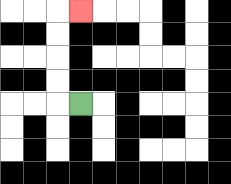{'start': '[3, 4]', 'end': '[3, 0]', 'path_directions': 'L,U,U,U,U,R', 'path_coordinates': '[[3, 4], [2, 4], [2, 3], [2, 2], [2, 1], [2, 0], [3, 0]]'}